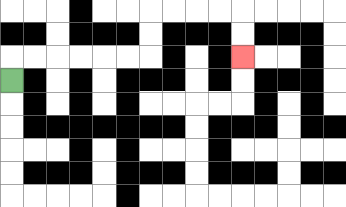{'start': '[0, 3]', 'end': '[10, 2]', 'path_directions': 'U,R,R,R,R,R,R,U,U,R,R,R,R,D,D', 'path_coordinates': '[[0, 3], [0, 2], [1, 2], [2, 2], [3, 2], [4, 2], [5, 2], [6, 2], [6, 1], [6, 0], [7, 0], [8, 0], [9, 0], [10, 0], [10, 1], [10, 2]]'}